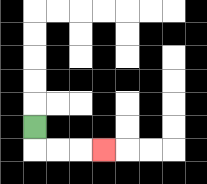{'start': '[1, 5]', 'end': '[4, 6]', 'path_directions': 'D,R,R,R', 'path_coordinates': '[[1, 5], [1, 6], [2, 6], [3, 6], [4, 6]]'}